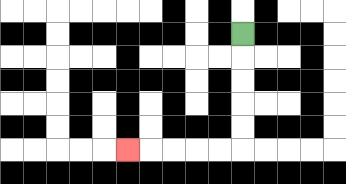{'start': '[10, 1]', 'end': '[5, 6]', 'path_directions': 'D,D,D,D,D,L,L,L,L,L', 'path_coordinates': '[[10, 1], [10, 2], [10, 3], [10, 4], [10, 5], [10, 6], [9, 6], [8, 6], [7, 6], [6, 6], [5, 6]]'}